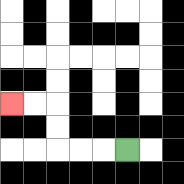{'start': '[5, 6]', 'end': '[0, 4]', 'path_directions': 'L,L,L,U,U,L,L', 'path_coordinates': '[[5, 6], [4, 6], [3, 6], [2, 6], [2, 5], [2, 4], [1, 4], [0, 4]]'}